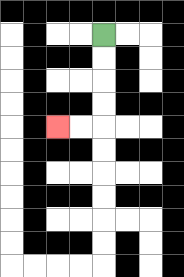{'start': '[4, 1]', 'end': '[2, 5]', 'path_directions': 'D,D,D,D,L,L', 'path_coordinates': '[[4, 1], [4, 2], [4, 3], [4, 4], [4, 5], [3, 5], [2, 5]]'}